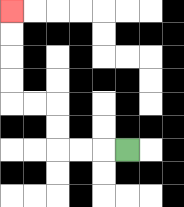{'start': '[5, 6]', 'end': '[0, 0]', 'path_directions': 'L,L,L,U,U,L,L,U,U,U,U', 'path_coordinates': '[[5, 6], [4, 6], [3, 6], [2, 6], [2, 5], [2, 4], [1, 4], [0, 4], [0, 3], [0, 2], [0, 1], [0, 0]]'}